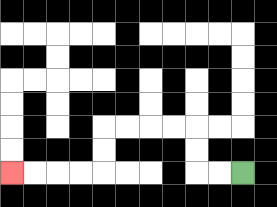{'start': '[10, 7]', 'end': '[0, 7]', 'path_directions': 'L,L,U,U,L,L,L,L,D,D,L,L,L,L', 'path_coordinates': '[[10, 7], [9, 7], [8, 7], [8, 6], [8, 5], [7, 5], [6, 5], [5, 5], [4, 5], [4, 6], [4, 7], [3, 7], [2, 7], [1, 7], [0, 7]]'}